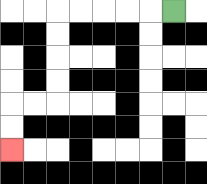{'start': '[7, 0]', 'end': '[0, 6]', 'path_directions': 'L,L,L,L,L,D,D,D,D,L,L,D,D', 'path_coordinates': '[[7, 0], [6, 0], [5, 0], [4, 0], [3, 0], [2, 0], [2, 1], [2, 2], [2, 3], [2, 4], [1, 4], [0, 4], [0, 5], [0, 6]]'}